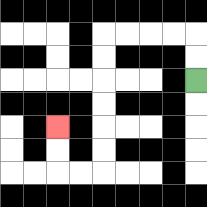{'start': '[8, 3]', 'end': '[2, 5]', 'path_directions': 'U,U,L,L,L,L,D,D,D,D,D,D,L,L,U,U', 'path_coordinates': '[[8, 3], [8, 2], [8, 1], [7, 1], [6, 1], [5, 1], [4, 1], [4, 2], [4, 3], [4, 4], [4, 5], [4, 6], [4, 7], [3, 7], [2, 7], [2, 6], [2, 5]]'}